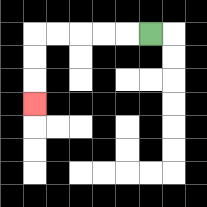{'start': '[6, 1]', 'end': '[1, 4]', 'path_directions': 'L,L,L,L,L,D,D,D', 'path_coordinates': '[[6, 1], [5, 1], [4, 1], [3, 1], [2, 1], [1, 1], [1, 2], [1, 3], [1, 4]]'}